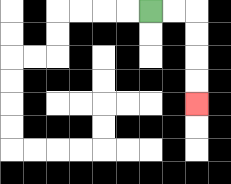{'start': '[6, 0]', 'end': '[8, 4]', 'path_directions': 'R,R,D,D,D,D', 'path_coordinates': '[[6, 0], [7, 0], [8, 0], [8, 1], [8, 2], [8, 3], [8, 4]]'}